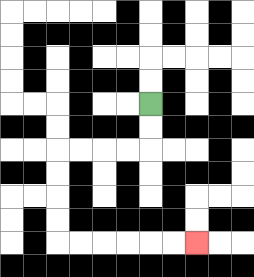{'start': '[6, 4]', 'end': '[8, 10]', 'path_directions': 'D,D,L,L,L,L,D,D,D,D,R,R,R,R,R,R', 'path_coordinates': '[[6, 4], [6, 5], [6, 6], [5, 6], [4, 6], [3, 6], [2, 6], [2, 7], [2, 8], [2, 9], [2, 10], [3, 10], [4, 10], [5, 10], [6, 10], [7, 10], [8, 10]]'}